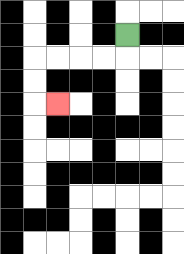{'start': '[5, 1]', 'end': '[2, 4]', 'path_directions': 'D,L,L,L,L,D,D,R', 'path_coordinates': '[[5, 1], [5, 2], [4, 2], [3, 2], [2, 2], [1, 2], [1, 3], [1, 4], [2, 4]]'}